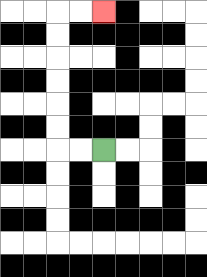{'start': '[4, 6]', 'end': '[4, 0]', 'path_directions': 'L,L,U,U,U,U,U,U,R,R', 'path_coordinates': '[[4, 6], [3, 6], [2, 6], [2, 5], [2, 4], [2, 3], [2, 2], [2, 1], [2, 0], [3, 0], [4, 0]]'}